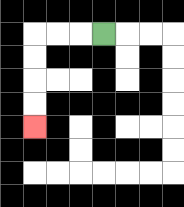{'start': '[4, 1]', 'end': '[1, 5]', 'path_directions': 'L,L,L,D,D,D,D', 'path_coordinates': '[[4, 1], [3, 1], [2, 1], [1, 1], [1, 2], [1, 3], [1, 4], [1, 5]]'}